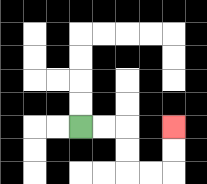{'start': '[3, 5]', 'end': '[7, 5]', 'path_directions': 'R,R,D,D,R,R,U,U', 'path_coordinates': '[[3, 5], [4, 5], [5, 5], [5, 6], [5, 7], [6, 7], [7, 7], [7, 6], [7, 5]]'}